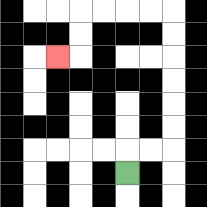{'start': '[5, 7]', 'end': '[2, 2]', 'path_directions': 'U,R,R,U,U,U,U,U,U,L,L,L,L,D,D,L', 'path_coordinates': '[[5, 7], [5, 6], [6, 6], [7, 6], [7, 5], [7, 4], [7, 3], [7, 2], [7, 1], [7, 0], [6, 0], [5, 0], [4, 0], [3, 0], [3, 1], [3, 2], [2, 2]]'}